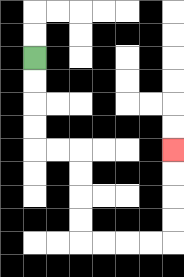{'start': '[1, 2]', 'end': '[7, 6]', 'path_directions': 'D,D,D,D,R,R,D,D,D,D,R,R,R,R,U,U,U,U', 'path_coordinates': '[[1, 2], [1, 3], [1, 4], [1, 5], [1, 6], [2, 6], [3, 6], [3, 7], [3, 8], [3, 9], [3, 10], [4, 10], [5, 10], [6, 10], [7, 10], [7, 9], [7, 8], [7, 7], [7, 6]]'}